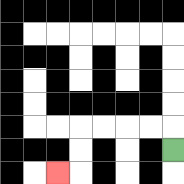{'start': '[7, 6]', 'end': '[2, 7]', 'path_directions': 'U,L,L,L,L,D,D,L', 'path_coordinates': '[[7, 6], [7, 5], [6, 5], [5, 5], [4, 5], [3, 5], [3, 6], [3, 7], [2, 7]]'}